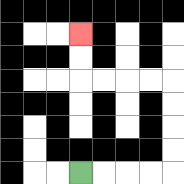{'start': '[3, 7]', 'end': '[3, 1]', 'path_directions': 'R,R,R,R,U,U,U,U,L,L,L,L,U,U', 'path_coordinates': '[[3, 7], [4, 7], [5, 7], [6, 7], [7, 7], [7, 6], [7, 5], [7, 4], [7, 3], [6, 3], [5, 3], [4, 3], [3, 3], [3, 2], [3, 1]]'}